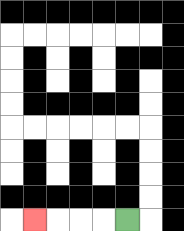{'start': '[5, 9]', 'end': '[1, 9]', 'path_directions': 'L,L,L,L', 'path_coordinates': '[[5, 9], [4, 9], [3, 9], [2, 9], [1, 9]]'}